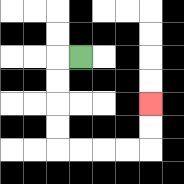{'start': '[3, 2]', 'end': '[6, 4]', 'path_directions': 'L,D,D,D,D,R,R,R,R,U,U', 'path_coordinates': '[[3, 2], [2, 2], [2, 3], [2, 4], [2, 5], [2, 6], [3, 6], [4, 6], [5, 6], [6, 6], [6, 5], [6, 4]]'}